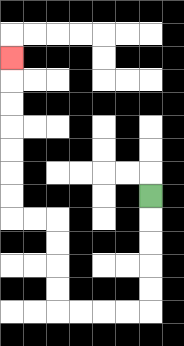{'start': '[6, 8]', 'end': '[0, 2]', 'path_directions': 'D,D,D,D,D,L,L,L,L,U,U,U,U,L,L,U,U,U,U,U,U,U', 'path_coordinates': '[[6, 8], [6, 9], [6, 10], [6, 11], [6, 12], [6, 13], [5, 13], [4, 13], [3, 13], [2, 13], [2, 12], [2, 11], [2, 10], [2, 9], [1, 9], [0, 9], [0, 8], [0, 7], [0, 6], [0, 5], [0, 4], [0, 3], [0, 2]]'}